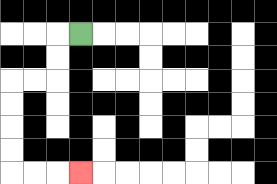{'start': '[3, 1]', 'end': '[3, 7]', 'path_directions': 'L,D,D,L,L,D,D,D,D,R,R,R', 'path_coordinates': '[[3, 1], [2, 1], [2, 2], [2, 3], [1, 3], [0, 3], [0, 4], [0, 5], [0, 6], [0, 7], [1, 7], [2, 7], [3, 7]]'}